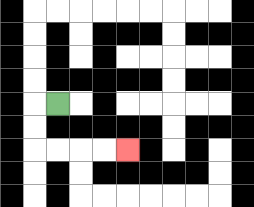{'start': '[2, 4]', 'end': '[5, 6]', 'path_directions': 'L,D,D,R,R,R,R', 'path_coordinates': '[[2, 4], [1, 4], [1, 5], [1, 6], [2, 6], [3, 6], [4, 6], [5, 6]]'}